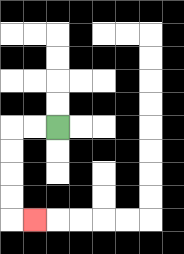{'start': '[2, 5]', 'end': '[1, 9]', 'path_directions': 'L,L,D,D,D,D,R', 'path_coordinates': '[[2, 5], [1, 5], [0, 5], [0, 6], [0, 7], [0, 8], [0, 9], [1, 9]]'}